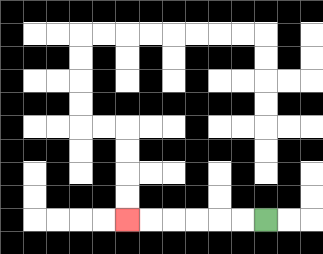{'start': '[11, 9]', 'end': '[5, 9]', 'path_directions': 'L,L,L,L,L,L', 'path_coordinates': '[[11, 9], [10, 9], [9, 9], [8, 9], [7, 9], [6, 9], [5, 9]]'}